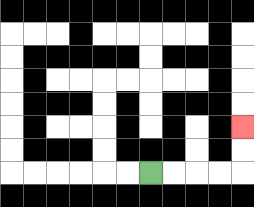{'start': '[6, 7]', 'end': '[10, 5]', 'path_directions': 'R,R,R,R,U,U', 'path_coordinates': '[[6, 7], [7, 7], [8, 7], [9, 7], [10, 7], [10, 6], [10, 5]]'}